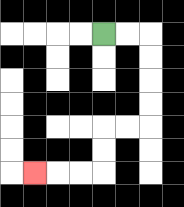{'start': '[4, 1]', 'end': '[1, 7]', 'path_directions': 'R,R,D,D,D,D,L,L,D,D,L,L,L', 'path_coordinates': '[[4, 1], [5, 1], [6, 1], [6, 2], [6, 3], [6, 4], [6, 5], [5, 5], [4, 5], [4, 6], [4, 7], [3, 7], [2, 7], [1, 7]]'}